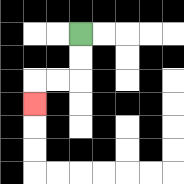{'start': '[3, 1]', 'end': '[1, 4]', 'path_directions': 'D,D,L,L,D', 'path_coordinates': '[[3, 1], [3, 2], [3, 3], [2, 3], [1, 3], [1, 4]]'}